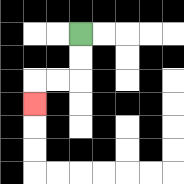{'start': '[3, 1]', 'end': '[1, 4]', 'path_directions': 'D,D,L,L,D', 'path_coordinates': '[[3, 1], [3, 2], [3, 3], [2, 3], [1, 3], [1, 4]]'}